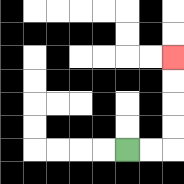{'start': '[5, 6]', 'end': '[7, 2]', 'path_directions': 'R,R,U,U,U,U', 'path_coordinates': '[[5, 6], [6, 6], [7, 6], [7, 5], [7, 4], [7, 3], [7, 2]]'}